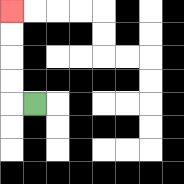{'start': '[1, 4]', 'end': '[0, 0]', 'path_directions': 'L,U,U,U,U', 'path_coordinates': '[[1, 4], [0, 4], [0, 3], [0, 2], [0, 1], [0, 0]]'}